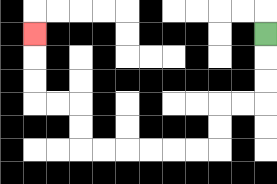{'start': '[11, 1]', 'end': '[1, 1]', 'path_directions': 'D,D,D,L,L,D,D,L,L,L,L,L,L,U,U,L,L,U,U,U', 'path_coordinates': '[[11, 1], [11, 2], [11, 3], [11, 4], [10, 4], [9, 4], [9, 5], [9, 6], [8, 6], [7, 6], [6, 6], [5, 6], [4, 6], [3, 6], [3, 5], [3, 4], [2, 4], [1, 4], [1, 3], [1, 2], [1, 1]]'}